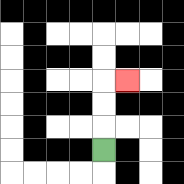{'start': '[4, 6]', 'end': '[5, 3]', 'path_directions': 'U,U,U,R', 'path_coordinates': '[[4, 6], [4, 5], [4, 4], [4, 3], [5, 3]]'}